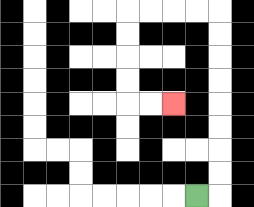{'start': '[8, 8]', 'end': '[7, 4]', 'path_directions': 'R,U,U,U,U,U,U,U,U,L,L,L,L,D,D,D,D,R,R', 'path_coordinates': '[[8, 8], [9, 8], [9, 7], [9, 6], [9, 5], [9, 4], [9, 3], [9, 2], [9, 1], [9, 0], [8, 0], [7, 0], [6, 0], [5, 0], [5, 1], [5, 2], [5, 3], [5, 4], [6, 4], [7, 4]]'}